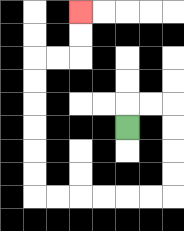{'start': '[5, 5]', 'end': '[3, 0]', 'path_directions': 'U,R,R,D,D,D,D,L,L,L,L,L,L,U,U,U,U,U,U,R,R,U,U', 'path_coordinates': '[[5, 5], [5, 4], [6, 4], [7, 4], [7, 5], [7, 6], [7, 7], [7, 8], [6, 8], [5, 8], [4, 8], [3, 8], [2, 8], [1, 8], [1, 7], [1, 6], [1, 5], [1, 4], [1, 3], [1, 2], [2, 2], [3, 2], [3, 1], [3, 0]]'}